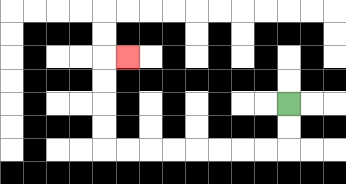{'start': '[12, 4]', 'end': '[5, 2]', 'path_directions': 'D,D,L,L,L,L,L,L,L,L,U,U,U,U,R', 'path_coordinates': '[[12, 4], [12, 5], [12, 6], [11, 6], [10, 6], [9, 6], [8, 6], [7, 6], [6, 6], [5, 6], [4, 6], [4, 5], [4, 4], [4, 3], [4, 2], [5, 2]]'}